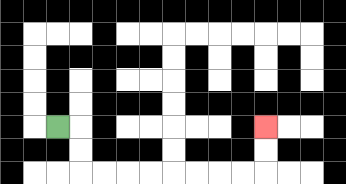{'start': '[2, 5]', 'end': '[11, 5]', 'path_directions': 'R,D,D,R,R,R,R,R,R,R,R,U,U', 'path_coordinates': '[[2, 5], [3, 5], [3, 6], [3, 7], [4, 7], [5, 7], [6, 7], [7, 7], [8, 7], [9, 7], [10, 7], [11, 7], [11, 6], [11, 5]]'}